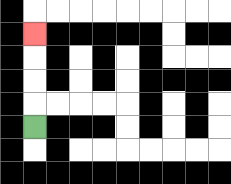{'start': '[1, 5]', 'end': '[1, 1]', 'path_directions': 'U,U,U,U', 'path_coordinates': '[[1, 5], [1, 4], [1, 3], [1, 2], [1, 1]]'}